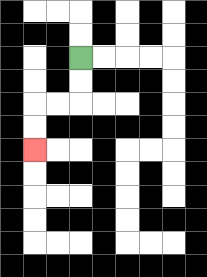{'start': '[3, 2]', 'end': '[1, 6]', 'path_directions': 'D,D,L,L,D,D', 'path_coordinates': '[[3, 2], [3, 3], [3, 4], [2, 4], [1, 4], [1, 5], [1, 6]]'}